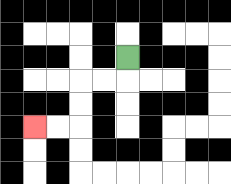{'start': '[5, 2]', 'end': '[1, 5]', 'path_directions': 'D,L,L,D,D,L,L', 'path_coordinates': '[[5, 2], [5, 3], [4, 3], [3, 3], [3, 4], [3, 5], [2, 5], [1, 5]]'}